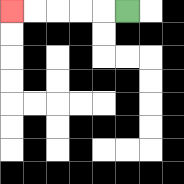{'start': '[5, 0]', 'end': '[0, 0]', 'path_directions': 'L,L,L,L,L', 'path_coordinates': '[[5, 0], [4, 0], [3, 0], [2, 0], [1, 0], [0, 0]]'}